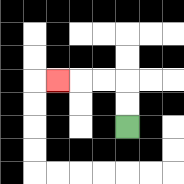{'start': '[5, 5]', 'end': '[2, 3]', 'path_directions': 'U,U,L,L,L', 'path_coordinates': '[[5, 5], [5, 4], [5, 3], [4, 3], [3, 3], [2, 3]]'}